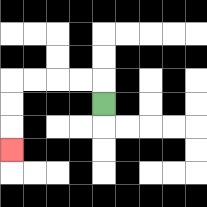{'start': '[4, 4]', 'end': '[0, 6]', 'path_directions': 'U,L,L,L,L,D,D,D', 'path_coordinates': '[[4, 4], [4, 3], [3, 3], [2, 3], [1, 3], [0, 3], [0, 4], [0, 5], [0, 6]]'}